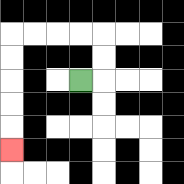{'start': '[3, 3]', 'end': '[0, 6]', 'path_directions': 'R,U,U,L,L,L,L,D,D,D,D,D', 'path_coordinates': '[[3, 3], [4, 3], [4, 2], [4, 1], [3, 1], [2, 1], [1, 1], [0, 1], [0, 2], [0, 3], [0, 4], [0, 5], [0, 6]]'}